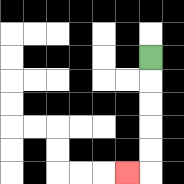{'start': '[6, 2]', 'end': '[5, 7]', 'path_directions': 'D,D,D,D,D,L', 'path_coordinates': '[[6, 2], [6, 3], [6, 4], [6, 5], [6, 6], [6, 7], [5, 7]]'}